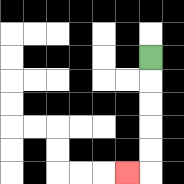{'start': '[6, 2]', 'end': '[5, 7]', 'path_directions': 'D,D,D,D,D,L', 'path_coordinates': '[[6, 2], [6, 3], [6, 4], [6, 5], [6, 6], [6, 7], [5, 7]]'}